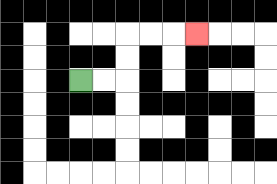{'start': '[3, 3]', 'end': '[8, 1]', 'path_directions': 'R,R,U,U,R,R,R', 'path_coordinates': '[[3, 3], [4, 3], [5, 3], [5, 2], [5, 1], [6, 1], [7, 1], [8, 1]]'}